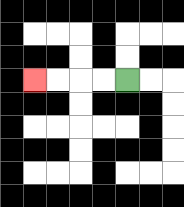{'start': '[5, 3]', 'end': '[1, 3]', 'path_directions': 'L,L,L,L', 'path_coordinates': '[[5, 3], [4, 3], [3, 3], [2, 3], [1, 3]]'}